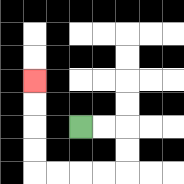{'start': '[3, 5]', 'end': '[1, 3]', 'path_directions': 'R,R,D,D,L,L,L,L,U,U,U,U', 'path_coordinates': '[[3, 5], [4, 5], [5, 5], [5, 6], [5, 7], [4, 7], [3, 7], [2, 7], [1, 7], [1, 6], [1, 5], [1, 4], [1, 3]]'}